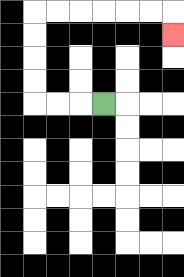{'start': '[4, 4]', 'end': '[7, 1]', 'path_directions': 'L,L,L,U,U,U,U,R,R,R,R,R,R,D', 'path_coordinates': '[[4, 4], [3, 4], [2, 4], [1, 4], [1, 3], [1, 2], [1, 1], [1, 0], [2, 0], [3, 0], [4, 0], [5, 0], [6, 0], [7, 0], [7, 1]]'}